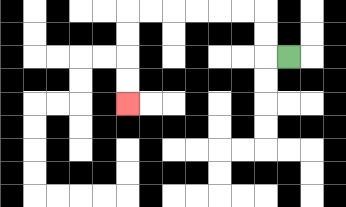{'start': '[12, 2]', 'end': '[5, 4]', 'path_directions': 'L,U,U,L,L,L,L,L,L,D,D,D,D', 'path_coordinates': '[[12, 2], [11, 2], [11, 1], [11, 0], [10, 0], [9, 0], [8, 0], [7, 0], [6, 0], [5, 0], [5, 1], [5, 2], [5, 3], [5, 4]]'}